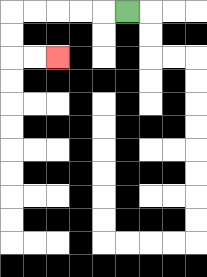{'start': '[5, 0]', 'end': '[2, 2]', 'path_directions': 'L,L,L,L,L,D,D,R,R', 'path_coordinates': '[[5, 0], [4, 0], [3, 0], [2, 0], [1, 0], [0, 0], [0, 1], [0, 2], [1, 2], [2, 2]]'}